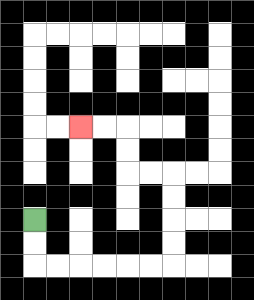{'start': '[1, 9]', 'end': '[3, 5]', 'path_directions': 'D,D,R,R,R,R,R,R,U,U,U,U,L,L,U,U,L,L', 'path_coordinates': '[[1, 9], [1, 10], [1, 11], [2, 11], [3, 11], [4, 11], [5, 11], [6, 11], [7, 11], [7, 10], [7, 9], [7, 8], [7, 7], [6, 7], [5, 7], [5, 6], [5, 5], [4, 5], [3, 5]]'}